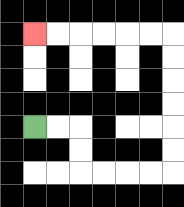{'start': '[1, 5]', 'end': '[1, 1]', 'path_directions': 'R,R,D,D,R,R,R,R,U,U,U,U,U,U,L,L,L,L,L,L', 'path_coordinates': '[[1, 5], [2, 5], [3, 5], [3, 6], [3, 7], [4, 7], [5, 7], [6, 7], [7, 7], [7, 6], [7, 5], [7, 4], [7, 3], [7, 2], [7, 1], [6, 1], [5, 1], [4, 1], [3, 1], [2, 1], [1, 1]]'}